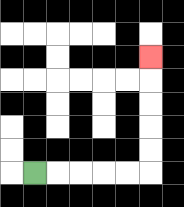{'start': '[1, 7]', 'end': '[6, 2]', 'path_directions': 'R,R,R,R,R,U,U,U,U,U', 'path_coordinates': '[[1, 7], [2, 7], [3, 7], [4, 7], [5, 7], [6, 7], [6, 6], [6, 5], [6, 4], [6, 3], [6, 2]]'}